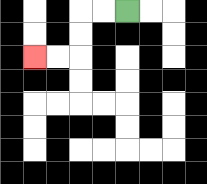{'start': '[5, 0]', 'end': '[1, 2]', 'path_directions': 'L,L,D,D,L,L', 'path_coordinates': '[[5, 0], [4, 0], [3, 0], [3, 1], [3, 2], [2, 2], [1, 2]]'}